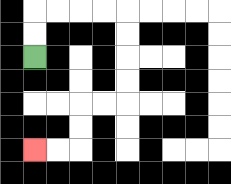{'start': '[1, 2]', 'end': '[1, 6]', 'path_directions': 'U,U,R,R,R,R,D,D,D,D,L,L,D,D,L,L', 'path_coordinates': '[[1, 2], [1, 1], [1, 0], [2, 0], [3, 0], [4, 0], [5, 0], [5, 1], [5, 2], [5, 3], [5, 4], [4, 4], [3, 4], [3, 5], [3, 6], [2, 6], [1, 6]]'}